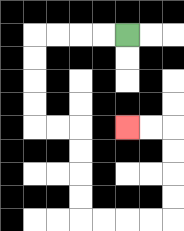{'start': '[5, 1]', 'end': '[5, 5]', 'path_directions': 'L,L,L,L,D,D,D,D,R,R,D,D,D,D,R,R,R,R,U,U,U,U,L,L', 'path_coordinates': '[[5, 1], [4, 1], [3, 1], [2, 1], [1, 1], [1, 2], [1, 3], [1, 4], [1, 5], [2, 5], [3, 5], [3, 6], [3, 7], [3, 8], [3, 9], [4, 9], [5, 9], [6, 9], [7, 9], [7, 8], [7, 7], [7, 6], [7, 5], [6, 5], [5, 5]]'}